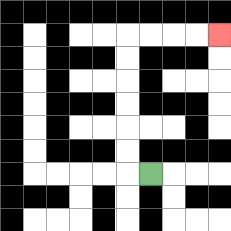{'start': '[6, 7]', 'end': '[9, 1]', 'path_directions': 'L,U,U,U,U,U,U,R,R,R,R', 'path_coordinates': '[[6, 7], [5, 7], [5, 6], [5, 5], [5, 4], [5, 3], [5, 2], [5, 1], [6, 1], [7, 1], [8, 1], [9, 1]]'}